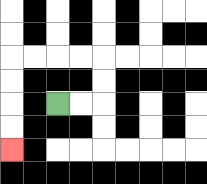{'start': '[2, 4]', 'end': '[0, 6]', 'path_directions': 'R,R,U,U,L,L,L,L,D,D,D,D', 'path_coordinates': '[[2, 4], [3, 4], [4, 4], [4, 3], [4, 2], [3, 2], [2, 2], [1, 2], [0, 2], [0, 3], [0, 4], [0, 5], [0, 6]]'}